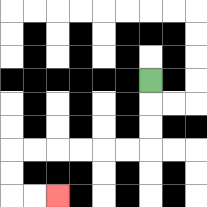{'start': '[6, 3]', 'end': '[2, 8]', 'path_directions': 'D,D,D,L,L,L,L,L,L,D,D,R,R', 'path_coordinates': '[[6, 3], [6, 4], [6, 5], [6, 6], [5, 6], [4, 6], [3, 6], [2, 6], [1, 6], [0, 6], [0, 7], [0, 8], [1, 8], [2, 8]]'}